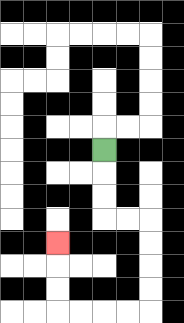{'start': '[4, 6]', 'end': '[2, 10]', 'path_directions': 'D,D,D,R,R,D,D,D,D,L,L,L,L,U,U,U', 'path_coordinates': '[[4, 6], [4, 7], [4, 8], [4, 9], [5, 9], [6, 9], [6, 10], [6, 11], [6, 12], [6, 13], [5, 13], [4, 13], [3, 13], [2, 13], [2, 12], [2, 11], [2, 10]]'}